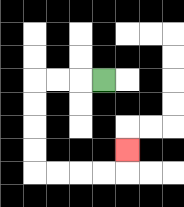{'start': '[4, 3]', 'end': '[5, 6]', 'path_directions': 'L,L,L,D,D,D,D,R,R,R,R,U', 'path_coordinates': '[[4, 3], [3, 3], [2, 3], [1, 3], [1, 4], [1, 5], [1, 6], [1, 7], [2, 7], [3, 7], [4, 7], [5, 7], [5, 6]]'}